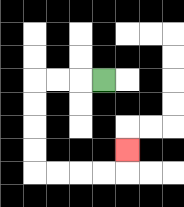{'start': '[4, 3]', 'end': '[5, 6]', 'path_directions': 'L,L,L,D,D,D,D,R,R,R,R,U', 'path_coordinates': '[[4, 3], [3, 3], [2, 3], [1, 3], [1, 4], [1, 5], [1, 6], [1, 7], [2, 7], [3, 7], [4, 7], [5, 7], [5, 6]]'}